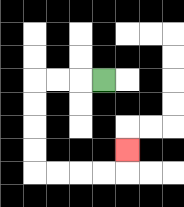{'start': '[4, 3]', 'end': '[5, 6]', 'path_directions': 'L,L,L,D,D,D,D,R,R,R,R,U', 'path_coordinates': '[[4, 3], [3, 3], [2, 3], [1, 3], [1, 4], [1, 5], [1, 6], [1, 7], [2, 7], [3, 7], [4, 7], [5, 7], [5, 6]]'}